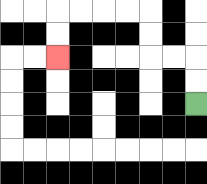{'start': '[8, 4]', 'end': '[2, 2]', 'path_directions': 'U,U,L,L,U,U,L,L,L,L,D,D', 'path_coordinates': '[[8, 4], [8, 3], [8, 2], [7, 2], [6, 2], [6, 1], [6, 0], [5, 0], [4, 0], [3, 0], [2, 0], [2, 1], [2, 2]]'}